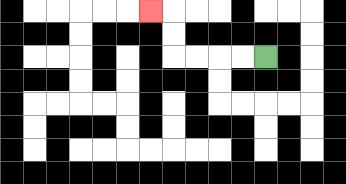{'start': '[11, 2]', 'end': '[6, 0]', 'path_directions': 'L,L,L,L,U,U,L', 'path_coordinates': '[[11, 2], [10, 2], [9, 2], [8, 2], [7, 2], [7, 1], [7, 0], [6, 0]]'}